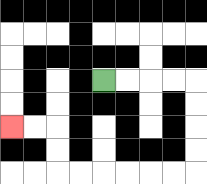{'start': '[4, 3]', 'end': '[0, 5]', 'path_directions': 'R,R,R,R,D,D,D,D,L,L,L,L,L,L,U,U,L,L', 'path_coordinates': '[[4, 3], [5, 3], [6, 3], [7, 3], [8, 3], [8, 4], [8, 5], [8, 6], [8, 7], [7, 7], [6, 7], [5, 7], [4, 7], [3, 7], [2, 7], [2, 6], [2, 5], [1, 5], [0, 5]]'}